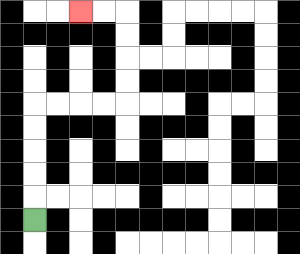{'start': '[1, 9]', 'end': '[3, 0]', 'path_directions': 'U,U,U,U,U,R,R,R,R,U,U,U,U,L,L', 'path_coordinates': '[[1, 9], [1, 8], [1, 7], [1, 6], [1, 5], [1, 4], [2, 4], [3, 4], [4, 4], [5, 4], [5, 3], [5, 2], [5, 1], [5, 0], [4, 0], [3, 0]]'}